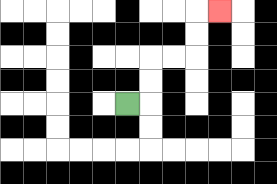{'start': '[5, 4]', 'end': '[9, 0]', 'path_directions': 'R,U,U,R,R,U,U,R', 'path_coordinates': '[[5, 4], [6, 4], [6, 3], [6, 2], [7, 2], [8, 2], [8, 1], [8, 0], [9, 0]]'}